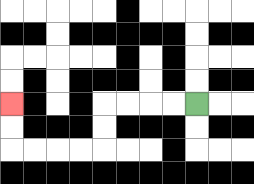{'start': '[8, 4]', 'end': '[0, 4]', 'path_directions': 'L,L,L,L,D,D,L,L,L,L,U,U', 'path_coordinates': '[[8, 4], [7, 4], [6, 4], [5, 4], [4, 4], [4, 5], [4, 6], [3, 6], [2, 6], [1, 6], [0, 6], [0, 5], [0, 4]]'}